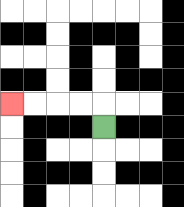{'start': '[4, 5]', 'end': '[0, 4]', 'path_directions': 'U,L,L,L,L', 'path_coordinates': '[[4, 5], [4, 4], [3, 4], [2, 4], [1, 4], [0, 4]]'}